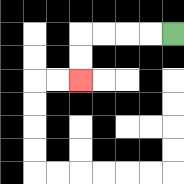{'start': '[7, 1]', 'end': '[3, 3]', 'path_directions': 'L,L,L,L,D,D', 'path_coordinates': '[[7, 1], [6, 1], [5, 1], [4, 1], [3, 1], [3, 2], [3, 3]]'}